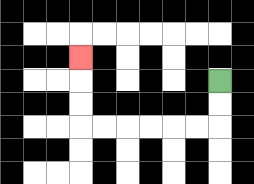{'start': '[9, 3]', 'end': '[3, 2]', 'path_directions': 'D,D,L,L,L,L,L,L,U,U,U', 'path_coordinates': '[[9, 3], [9, 4], [9, 5], [8, 5], [7, 5], [6, 5], [5, 5], [4, 5], [3, 5], [3, 4], [3, 3], [3, 2]]'}